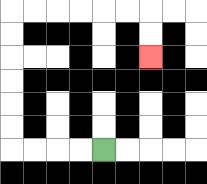{'start': '[4, 6]', 'end': '[6, 2]', 'path_directions': 'L,L,L,L,U,U,U,U,U,U,R,R,R,R,R,R,D,D', 'path_coordinates': '[[4, 6], [3, 6], [2, 6], [1, 6], [0, 6], [0, 5], [0, 4], [0, 3], [0, 2], [0, 1], [0, 0], [1, 0], [2, 0], [3, 0], [4, 0], [5, 0], [6, 0], [6, 1], [6, 2]]'}